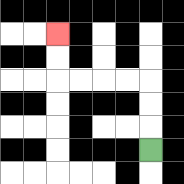{'start': '[6, 6]', 'end': '[2, 1]', 'path_directions': 'U,U,U,L,L,L,L,U,U', 'path_coordinates': '[[6, 6], [6, 5], [6, 4], [6, 3], [5, 3], [4, 3], [3, 3], [2, 3], [2, 2], [2, 1]]'}